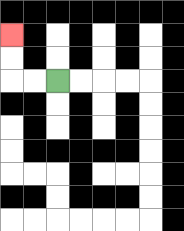{'start': '[2, 3]', 'end': '[0, 1]', 'path_directions': 'L,L,U,U', 'path_coordinates': '[[2, 3], [1, 3], [0, 3], [0, 2], [0, 1]]'}